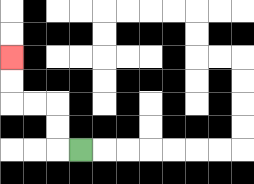{'start': '[3, 6]', 'end': '[0, 2]', 'path_directions': 'L,U,U,L,L,U,U', 'path_coordinates': '[[3, 6], [2, 6], [2, 5], [2, 4], [1, 4], [0, 4], [0, 3], [0, 2]]'}